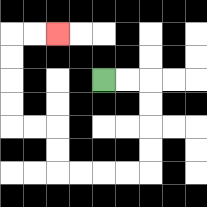{'start': '[4, 3]', 'end': '[2, 1]', 'path_directions': 'R,R,D,D,D,D,L,L,L,L,U,U,L,L,U,U,U,U,R,R', 'path_coordinates': '[[4, 3], [5, 3], [6, 3], [6, 4], [6, 5], [6, 6], [6, 7], [5, 7], [4, 7], [3, 7], [2, 7], [2, 6], [2, 5], [1, 5], [0, 5], [0, 4], [0, 3], [0, 2], [0, 1], [1, 1], [2, 1]]'}